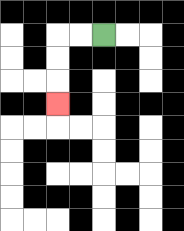{'start': '[4, 1]', 'end': '[2, 4]', 'path_directions': 'L,L,D,D,D', 'path_coordinates': '[[4, 1], [3, 1], [2, 1], [2, 2], [2, 3], [2, 4]]'}